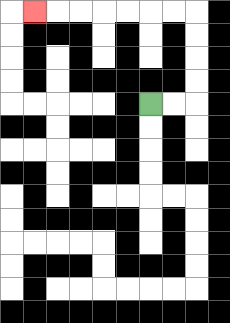{'start': '[6, 4]', 'end': '[1, 0]', 'path_directions': 'R,R,U,U,U,U,L,L,L,L,L,L,L', 'path_coordinates': '[[6, 4], [7, 4], [8, 4], [8, 3], [8, 2], [8, 1], [8, 0], [7, 0], [6, 0], [5, 0], [4, 0], [3, 0], [2, 0], [1, 0]]'}